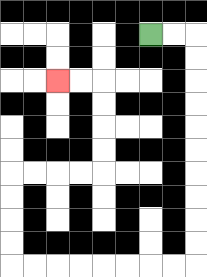{'start': '[6, 1]', 'end': '[2, 3]', 'path_directions': 'R,R,D,D,D,D,D,D,D,D,D,D,L,L,L,L,L,L,L,L,U,U,U,U,R,R,R,R,U,U,U,U,L,L', 'path_coordinates': '[[6, 1], [7, 1], [8, 1], [8, 2], [8, 3], [8, 4], [8, 5], [8, 6], [8, 7], [8, 8], [8, 9], [8, 10], [8, 11], [7, 11], [6, 11], [5, 11], [4, 11], [3, 11], [2, 11], [1, 11], [0, 11], [0, 10], [0, 9], [0, 8], [0, 7], [1, 7], [2, 7], [3, 7], [4, 7], [4, 6], [4, 5], [4, 4], [4, 3], [3, 3], [2, 3]]'}